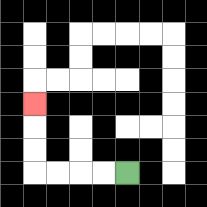{'start': '[5, 7]', 'end': '[1, 4]', 'path_directions': 'L,L,L,L,U,U,U', 'path_coordinates': '[[5, 7], [4, 7], [3, 7], [2, 7], [1, 7], [1, 6], [1, 5], [1, 4]]'}